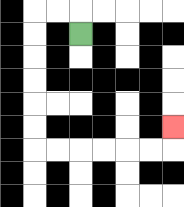{'start': '[3, 1]', 'end': '[7, 5]', 'path_directions': 'U,L,L,D,D,D,D,D,D,R,R,R,R,R,R,U', 'path_coordinates': '[[3, 1], [3, 0], [2, 0], [1, 0], [1, 1], [1, 2], [1, 3], [1, 4], [1, 5], [1, 6], [2, 6], [3, 6], [4, 6], [5, 6], [6, 6], [7, 6], [7, 5]]'}